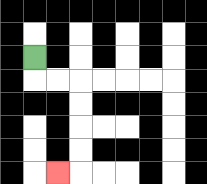{'start': '[1, 2]', 'end': '[2, 7]', 'path_directions': 'D,R,R,D,D,D,D,L', 'path_coordinates': '[[1, 2], [1, 3], [2, 3], [3, 3], [3, 4], [3, 5], [3, 6], [3, 7], [2, 7]]'}